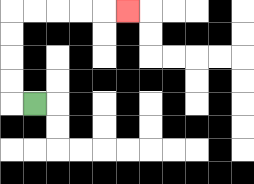{'start': '[1, 4]', 'end': '[5, 0]', 'path_directions': 'L,U,U,U,U,R,R,R,R,R', 'path_coordinates': '[[1, 4], [0, 4], [0, 3], [0, 2], [0, 1], [0, 0], [1, 0], [2, 0], [3, 0], [4, 0], [5, 0]]'}